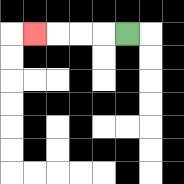{'start': '[5, 1]', 'end': '[1, 1]', 'path_directions': 'L,L,L,L', 'path_coordinates': '[[5, 1], [4, 1], [3, 1], [2, 1], [1, 1]]'}